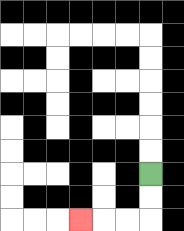{'start': '[6, 7]', 'end': '[3, 9]', 'path_directions': 'D,D,L,L,L', 'path_coordinates': '[[6, 7], [6, 8], [6, 9], [5, 9], [4, 9], [3, 9]]'}